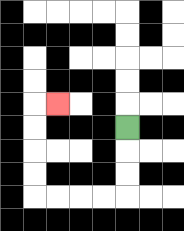{'start': '[5, 5]', 'end': '[2, 4]', 'path_directions': 'D,D,D,L,L,L,L,U,U,U,U,R', 'path_coordinates': '[[5, 5], [5, 6], [5, 7], [5, 8], [4, 8], [3, 8], [2, 8], [1, 8], [1, 7], [1, 6], [1, 5], [1, 4], [2, 4]]'}